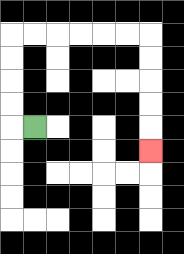{'start': '[1, 5]', 'end': '[6, 6]', 'path_directions': 'L,U,U,U,U,R,R,R,R,R,R,D,D,D,D,D', 'path_coordinates': '[[1, 5], [0, 5], [0, 4], [0, 3], [0, 2], [0, 1], [1, 1], [2, 1], [3, 1], [4, 1], [5, 1], [6, 1], [6, 2], [6, 3], [6, 4], [6, 5], [6, 6]]'}